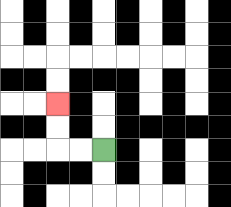{'start': '[4, 6]', 'end': '[2, 4]', 'path_directions': 'L,L,U,U', 'path_coordinates': '[[4, 6], [3, 6], [2, 6], [2, 5], [2, 4]]'}